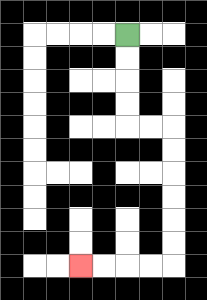{'start': '[5, 1]', 'end': '[3, 11]', 'path_directions': 'D,D,D,D,R,R,D,D,D,D,D,D,L,L,L,L', 'path_coordinates': '[[5, 1], [5, 2], [5, 3], [5, 4], [5, 5], [6, 5], [7, 5], [7, 6], [7, 7], [7, 8], [7, 9], [7, 10], [7, 11], [6, 11], [5, 11], [4, 11], [3, 11]]'}